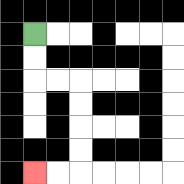{'start': '[1, 1]', 'end': '[1, 7]', 'path_directions': 'D,D,R,R,D,D,D,D,L,L', 'path_coordinates': '[[1, 1], [1, 2], [1, 3], [2, 3], [3, 3], [3, 4], [3, 5], [3, 6], [3, 7], [2, 7], [1, 7]]'}